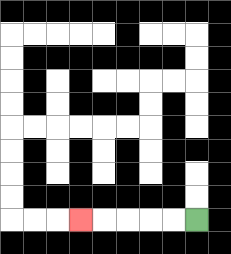{'start': '[8, 9]', 'end': '[3, 9]', 'path_directions': 'L,L,L,L,L', 'path_coordinates': '[[8, 9], [7, 9], [6, 9], [5, 9], [4, 9], [3, 9]]'}